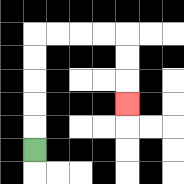{'start': '[1, 6]', 'end': '[5, 4]', 'path_directions': 'U,U,U,U,U,R,R,R,R,D,D,D', 'path_coordinates': '[[1, 6], [1, 5], [1, 4], [1, 3], [1, 2], [1, 1], [2, 1], [3, 1], [4, 1], [5, 1], [5, 2], [5, 3], [5, 4]]'}